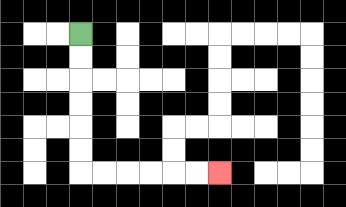{'start': '[3, 1]', 'end': '[9, 7]', 'path_directions': 'D,D,D,D,D,D,R,R,R,R,R,R', 'path_coordinates': '[[3, 1], [3, 2], [3, 3], [3, 4], [3, 5], [3, 6], [3, 7], [4, 7], [5, 7], [6, 7], [7, 7], [8, 7], [9, 7]]'}